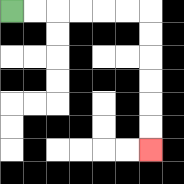{'start': '[0, 0]', 'end': '[6, 6]', 'path_directions': 'R,R,R,R,R,R,D,D,D,D,D,D', 'path_coordinates': '[[0, 0], [1, 0], [2, 0], [3, 0], [4, 0], [5, 0], [6, 0], [6, 1], [6, 2], [6, 3], [6, 4], [6, 5], [6, 6]]'}